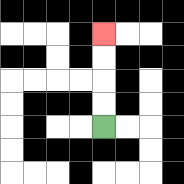{'start': '[4, 5]', 'end': '[4, 1]', 'path_directions': 'U,U,U,U', 'path_coordinates': '[[4, 5], [4, 4], [4, 3], [4, 2], [4, 1]]'}